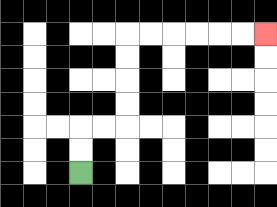{'start': '[3, 7]', 'end': '[11, 1]', 'path_directions': 'U,U,R,R,U,U,U,U,R,R,R,R,R,R', 'path_coordinates': '[[3, 7], [3, 6], [3, 5], [4, 5], [5, 5], [5, 4], [5, 3], [5, 2], [5, 1], [6, 1], [7, 1], [8, 1], [9, 1], [10, 1], [11, 1]]'}